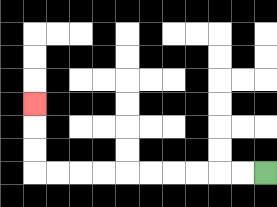{'start': '[11, 7]', 'end': '[1, 4]', 'path_directions': 'L,L,L,L,L,L,L,L,L,L,U,U,U', 'path_coordinates': '[[11, 7], [10, 7], [9, 7], [8, 7], [7, 7], [6, 7], [5, 7], [4, 7], [3, 7], [2, 7], [1, 7], [1, 6], [1, 5], [1, 4]]'}